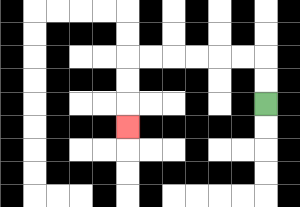{'start': '[11, 4]', 'end': '[5, 5]', 'path_directions': 'U,U,L,L,L,L,L,L,D,D,D', 'path_coordinates': '[[11, 4], [11, 3], [11, 2], [10, 2], [9, 2], [8, 2], [7, 2], [6, 2], [5, 2], [5, 3], [5, 4], [5, 5]]'}